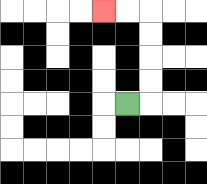{'start': '[5, 4]', 'end': '[4, 0]', 'path_directions': 'R,U,U,U,U,L,L', 'path_coordinates': '[[5, 4], [6, 4], [6, 3], [6, 2], [6, 1], [6, 0], [5, 0], [4, 0]]'}